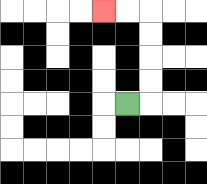{'start': '[5, 4]', 'end': '[4, 0]', 'path_directions': 'R,U,U,U,U,L,L', 'path_coordinates': '[[5, 4], [6, 4], [6, 3], [6, 2], [6, 1], [6, 0], [5, 0], [4, 0]]'}